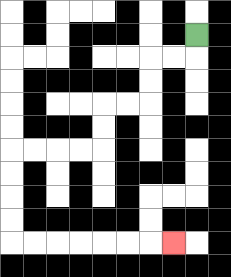{'start': '[8, 1]', 'end': '[7, 10]', 'path_directions': 'D,L,L,D,D,L,L,D,D,L,L,L,L,D,D,D,D,R,R,R,R,R,R,R', 'path_coordinates': '[[8, 1], [8, 2], [7, 2], [6, 2], [6, 3], [6, 4], [5, 4], [4, 4], [4, 5], [4, 6], [3, 6], [2, 6], [1, 6], [0, 6], [0, 7], [0, 8], [0, 9], [0, 10], [1, 10], [2, 10], [3, 10], [4, 10], [5, 10], [6, 10], [7, 10]]'}